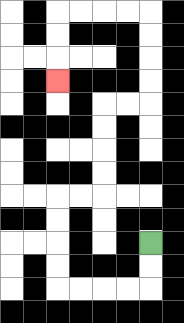{'start': '[6, 10]', 'end': '[2, 3]', 'path_directions': 'D,D,L,L,L,L,U,U,U,U,R,R,U,U,U,U,R,R,U,U,U,U,L,L,L,L,D,D,D', 'path_coordinates': '[[6, 10], [6, 11], [6, 12], [5, 12], [4, 12], [3, 12], [2, 12], [2, 11], [2, 10], [2, 9], [2, 8], [3, 8], [4, 8], [4, 7], [4, 6], [4, 5], [4, 4], [5, 4], [6, 4], [6, 3], [6, 2], [6, 1], [6, 0], [5, 0], [4, 0], [3, 0], [2, 0], [2, 1], [2, 2], [2, 3]]'}